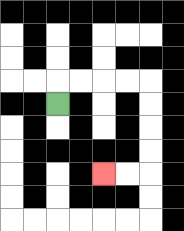{'start': '[2, 4]', 'end': '[4, 7]', 'path_directions': 'U,R,R,R,R,D,D,D,D,L,L', 'path_coordinates': '[[2, 4], [2, 3], [3, 3], [4, 3], [5, 3], [6, 3], [6, 4], [6, 5], [6, 6], [6, 7], [5, 7], [4, 7]]'}